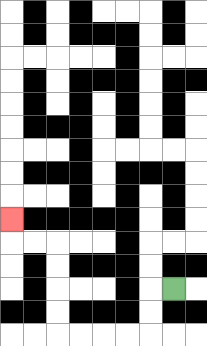{'start': '[7, 12]', 'end': '[0, 9]', 'path_directions': 'L,D,D,L,L,L,L,U,U,U,U,L,L,U', 'path_coordinates': '[[7, 12], [6, 12], [6, 13], [6, 14], [5, 14], [4, 14], [3, 14], [2, 14], [2, 13], [2, 12], [2, 11], [2, 10], [1, 10], [0, 10], [0, 9]]'}